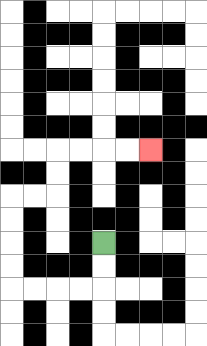{'start': '[4, 10]', 'end': '[6, 6]', 'path_directions': 'D,D,L,L,L,L,U,U,U,U,R,R,U,U,R,R,R,R', 'path_coordinates': '[[4, 10], [4, 11], [4, 12], [3, 12], [2, 12], [1, 12], [0, 12], [0, 11], [0, 10], [0, 9], [0, 8], [1, 8], [2, 8], [2, 7], [2, 6], [3, 6], [4, 6], [5, 6], [6, 6]]'}